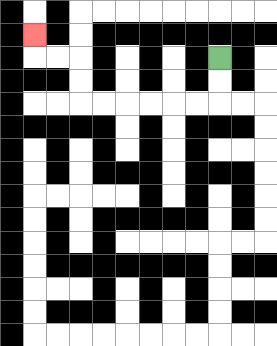{'start': '[9, 2]', 'end': '[1, 1]', 'path_directions': 'D,D,L,L,L,L,L,L,U,U,L,L,U', 'path_coordinates': '[[9, 2], [9, 3], [9, 4], [8, 4], [7, 4], [6, 4], [5, 4], [4, 4], [3, 4], [3, 3], [3, 2], [2, 2], [1, 2], [1, 1]]'}